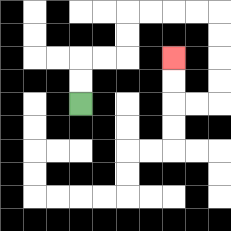{'start': '[3, 4]', 'end': '[7, 2]', 'path_directions': 'U,U,R,R,U,U,R,R,R,R,D,D,D,D,L,L,U,U', 'path_coordinates': '[[3, 4], [3, 3], [3, 2], [4, 2], [5, 2], [5, 1], [5, 0], [6, 0], [7, 0], [8, 0], [9, 0], [9, 1], [9, 2], [9, 3], [9, 4], [8, 4], [7, 4], [7, 3], [7, 2]]'}